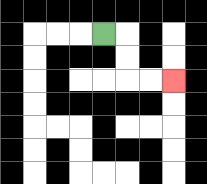{'start': '[4, 1]', 'end': '[7, 3]', 'path_directions': 'R,D,D,R,R', 'path_coordinates': '[[4, 1], [5, 1], [5, 2], [5, 3], [6, 3], [7, 3]]'}